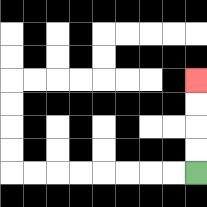{'start': '[8, 7]', 'end': '[8, 3]', 'path_directions': 'U,U,U,U', 'path_coordinates': '[[8, 7], [8, 6], [8, 5], [8, 4], [8, 3]]'}